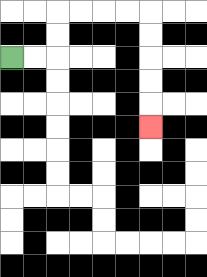{'start': '[0, 2]', 'end': '[6, 5]', 'path_directions': 'R,R,U,U,R,R,R,R,D,D,D,D,D', 'path_coordinates': '[[0, 2], [1, 2], [2, 2], [2, 1], [2, 0], [3, 0], [4, 0], [5, 0], [6, 0], [6, 1], [6, 2], [6, 3], [6, 4], [6, 5]]'}